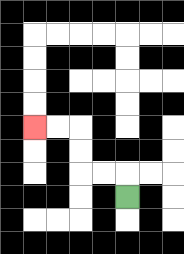{'start': '[5, 8]', 'end': '[1, 5]', 'path_directions': 'U,L,L,U,U,L,L', 'path_coordinates': '[[5, 8], [5, 7], [4, 7], [3, 7], [3, 6], [3, 5], [2, 5], [1, 5]]'}